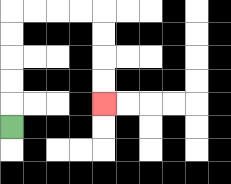{'start': '[0, 5]', 'end': '[4, 4]', 'path_directions': 'U,U,U,U,U,R,R,R,R,D,D,D,D', 'path_coordinates': '[[0, 5], [0, 4], [0, 3], [0, 2], [0, 1], [0, 0], [1, 0], [2, 0], [3, 0], [4, 0], [4, 1], [4, 2], [4, 3], [4, 4]]'}